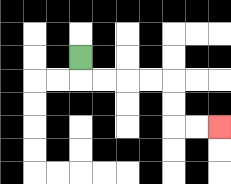{'start': '[3, 2]', 'end': '[9, 5]', 'path_directions': 'D,R,R,R,R,D,D,R,R', 'path_coordinates': '[[3, 2], [3, 3], [4, 3], [5, 3], [6, 3], [7, 3], [7, 4], [7, 5], [8, 5], [9, 5]]'}